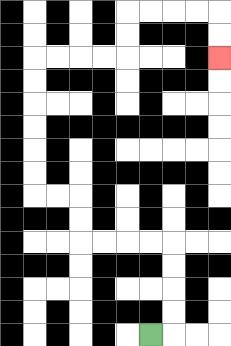{'start': '[6, 14]', 'end': '[9, 2]', 'path_directions': 'R,U,U,U,U,L,L,L,L,U,U,L,L,U,U,U,U,U,U,R,R,R,R,U,U,R,R,R,R,D,D', 'path_coordinates': '[[6, 14], [7, 14], [7, 13], [7, 12], [7, 11], [7, 10], [6, 10], [5, 10], [4, 10], [3, 10], [3, 9], [3, 8], [2, 8], [1, 8], [1, 7], [1, 6], [1, 5], [1, 4], [1, 3], [1, 2], [2, 2], [3, 2], [4, 2], [5, 2], [5, 1], [5, 0], [6, 0], [7, 0], [8, 0], [9, 0], [9, 1], [9, 2]]'}